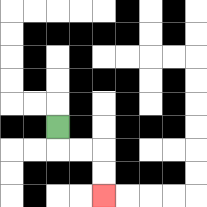{'start': '[2, 5]', 'end': '[4, 8]', 'path_directions': 'D,R,R,D,D', 'path_coordinates': '[[2, 5], [2, 6], [3, 6], [4, 6], [4, 7], [4, 8]]'}